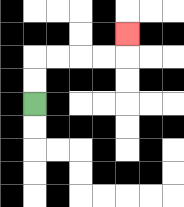{'start': '[1, 4]', 'end': '[5, 1]', 'path_directions': 'U,U,R,R,R,R,U', 'path_coordinates': '[[1, 4], [1, 3], [1, 2], [2, 2], [3, 2], [4, 2], [5, 2], [5, 1]]'}